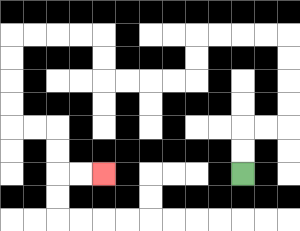{'start': '[10, 7]', 'end': '[4, 7]', 'path_directions': 'U,U,R,R,U,U,U,U,L,L,L,L,D,D,L,L,L,L,U,U,L,L,L,L,D,D,D,D,R,R,D,D,R,R', 'path_coordinates': '[[10, 7], [10, 6], [10, 5], [11, 5], [12, 5], [12, 4], [12, 3], [12, 2], [12, 1], [11, 1], [10, 1], [9, 1], [8, 1], [8, 2], [8, 3], [7, 3], [6, 3], [5, 3], [4, 3], [4, 2], [4, 1], [3, 1], [2, 1], [1, 1], [0, 1], [0, 2], [0, 3], [0, 4], [0, 5], [1, 5], [2, 5], [2, 6], [2, 7], [3, 7], [4, 7]]'}